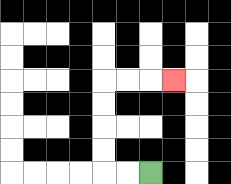{'start': '[6, 7]', 'end': '[7, 3]', 'path_directions': 'L,L,U,U,U,U,R,R,R', 'path_coordinates': '[[6, 7], [5, 7], [4, 7], [4, 6], [4, 5], [4, 4], [4, 3], [5, 3], [6, 3], [7, 3]]'}